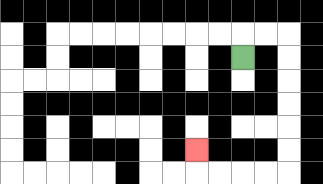{'start': '[10, 2]', 'end': '[8, 6]', 'path_directions': 'U,R,R,D,D,D,D,D,D,L,L,L,L,U', 'path_coordinates': '[[10, 2], [10, 1], [11, 1], [12, 1], [12, 2], [12, 3], [12, 4], [12, 5], [12, 6], [12, 7], [11, 7], [10, 7], [9, 7], [8, 7], [8, 6]]'}